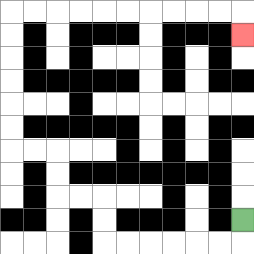{'start': '[10, 9]', 'end': '[10, 1]', 'path_directions': 'D,L,L,L,L,L,L,U,U,L,L,U,U,L,L,U,U,U,U,U,U,R,R,R,R,R,R,R,R,R,R,D', 'path_coordinates': '[[10, 9], [10, 10], [9, 10], [8, 10], [7, 10], [6, 10], [5, 10], [4, 10], [4, 9], [4, 8], [3, 8], [2, 8], [2, 7], [2, 6], [1, 6], [0, 6], [0, 5], [0, 4], [0, 3], [0, 2], [0, 1], [0, 0], [1, 0], [2, 0], [3, 0], [4, 0], [5, 0], [6, 0], [7, 0], [8, 0], [9, 0], [10, 0], [10, 1]]'}